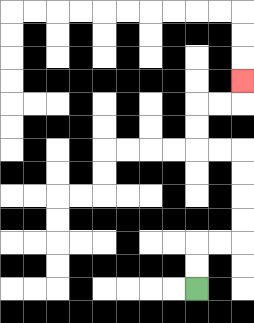{'start': '[8, 12]', 'end': '[10, 3]', 'path_directions': 'U,U,R,R,U,U,U,U,L,L,U,U,R,R,U', 'path_coordinates': '[[8, 12], [8, 11], [8, 10], [9, 10], [10, 10], [10, 9], [10, 8], [10, 7], [10, 6], [9, 6], [8, 6], [8, 5], [8, 4], [9, 4], [10, 4], [10, 3]]'}